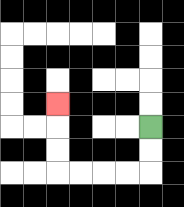{'start': '[6, 5]', 'end': '[2, 4]', 'path_directions': 'D,D,L,L,L,L,U,U,U', 'path_coordinates': '[[6, 5], [6, 6], [6, 7], [5, 7], [4, 7], [3, 7], [2, 7], [2, 6], [2, 5], [2, 4]]'}